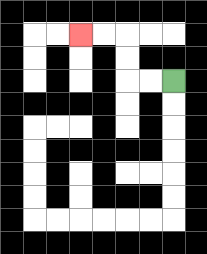{'start': '[7, 3]', 'end': '[3, 1]', 'path_directions': 'L,L,U,U,L,L', 'path_coordinates': '[[7, 3], [6, 3], [5, 3], [5, 2], [5, 1], [4, 1], [3, 1]]'}